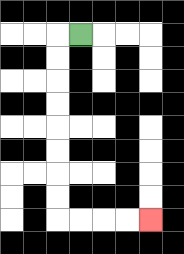{'start': '[3, 1]', 'end': '[6, 9]', 'path_directions': 'L,D,D,D,D,D,D,D,D,R,R,R,R', 'path_coordinates': '[[3, 1], [2, 1], [2, 2], [2, 3], [2, 4], [2, 5], [2, 6], [2, 7], [2, 8], [2, 9], [3, 9], [4, 9], [5, 9], [6, 9]]'}